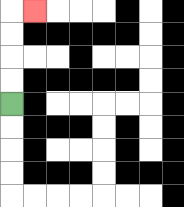{'start': '[0, 4]', 'end': '[1, 0]', 'path_directions': 'U,U,U,U,R', 'path_coordinates': '[[0, 4], [0, 3], [0, 2], [0, 1], [0, 0], [1, 0]]'}